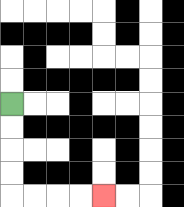{'start': '[0, 4]', 'end': '[4, 8]', 'path_directions': 'D,D,D,D,R,R,R,R', 'path_coordinates': '[[0, 4], [0, 5], [0, 6], [0, 7], [0, 8], [1, 8], [2, 8], [3, 8], [4, 8]]'}